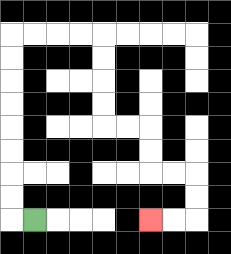{'start': '[1, 9]', 'end': '[6, 9]', 'path_directions': 'L,U,U,U,U,U,U,U,U,R,R,R,R,D,D,D,D,R,R,D,D,R,R,D,D,L,L', 'path_coordinates': '[[1, 9], [0, 9], [0, 8], [0, 7], [0, 6], [0, 5], [0, 4], [0, 3], [0, 2], [0, 1], [1, 1], [2, 1], [3, 1], [4, 1], [4, 2], [4, 3], [4, 4], [4, 5], [5, 5], [6, 5], [6, 6], [6, 7], [7, 7], [8, 7], [8, 8], [8, 9], [7, 9], [6, 9]]'}